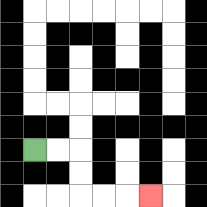{'start': '[1, 6]', 'end': '[6, 8]', 'path_directions': 'R,R,D,D,R,R,R', 'path_coordinates': '[[1, 6], [2, 6], [3, 6], [3, 7], [3, 8], [4, 8], [5, 8], [6, 8]]'}